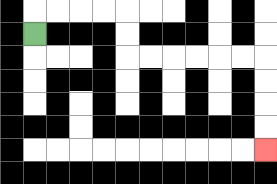{'start': '[1, 1]', 'end': '[11, 6]', 'path_directions': 'U,R,R,R,R,D,D,R,R,R,R,R,R,D,D,D,D', 'path_coordinates': '[[1, 1], [1, 0], [2, 0], [3, 0], [4, 0], [5, 0], [5, 1], [5, 2], [6, 2], [7, 2], [8, 2], [9, 2], [10, 2], [11, 2], [11, 3], [11, 4], [11, 5], [11, 6]]'}